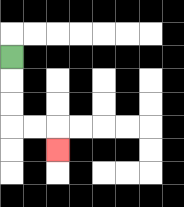{'start': '[0, 2]', 'end': '[2, 6]', 'path_directions': 'D,D,D,R,R,D', 'path_coordinates': '[[0, 2], [0, 3], [0, 4], [0, 5], [1, 5], [2, 5], [2, 6]]'}